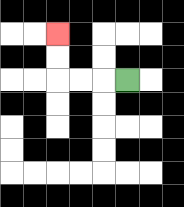{'start': '[5, 3]', 'end': '[2, 1]', 'path_directions': 'L,L,L,U,U', 'path_coordinates': '[[5, 3], [4, 3], [3, 3], [2, 3], [2, 2], [2, 1]]'}